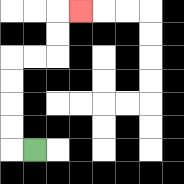{'start': '[1, 6]', 'end': '[3, 0]', 'path_directions': 'L,U,U,U,U,R,R,U,U,R', 'path_coordinates': '[[1, 6], [0, 6], [0, 5], [0, 4], [0, 3], [0, 2], [1, 2], [2, 2], [2, 1], [2, 0], [3, 0]]'}